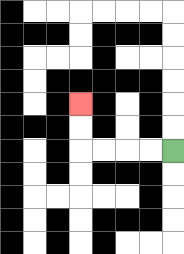{'start': '[7, 6]', 'end': '[3, 4]', 'path_directions': 'L,L,L,L,U,U', 'path_coordinates': '[[7, 6], [6, 6], [5, 6], [4, 6], [3, 6], [3, 5], [3, 4]]'}